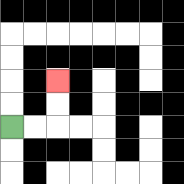{'start': '[0, 5]', 'end': '[2, 3]', 'path_directions': 'R,R,U,U', 'path_coordinates': '[[0, 5], [1, 5], [2, 5], [2, 4], [2, 3]]'}